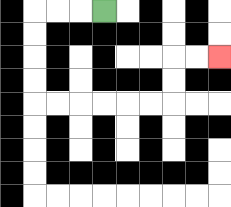{'start': '[4, 0]', 'end': '[9, 2]', 'path_directions': 'L,L,L,D,D,D,D,R,R,R,R,R,R,U,U,R,R', 'path_coordinates': '[[4, 0], [3, 0], [2, 0], [1, 0], [1, 1], [1, 2], [1, 3], [1, 4], [2, 4], [3, 4], [4, 4], [5, 4], [6, 4], [7, 4], [7, 3], [7, 2], [8, 2], [9, 2]]'}